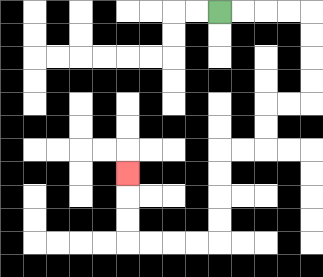{'start': '[9, 0]', 'end': '[5, 7]', 'path_directions': 'R,R,R,R,D,D,D,D,L,L,D,D,L,L,D,D,D,D,L,L,L,L,U,U,U', 'path_coordinates': '[[9, 0], [10, 0], [11, 0], [12, 0], [13, 0], [13, 1], [13, 2], [13, 3], [13, 4], [12, 4], [11, 4], [11, 5], [11, 6], [10, 6], [9, 6], [9, 7], [9, 8], [9, 9], [9, 10], [8, 10], [7, 10], [6, 10], [5, 10], [5, 9], [5, 8], [5, 7]]'}